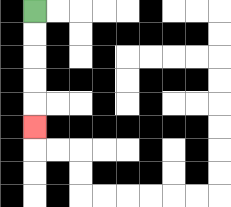{'start': '[1, 0]', 'end': '[1, 5]', 'path_directions': 'D,D,D,D,D', 'path_coordinates': '[[1, 0], [1, 1], [1, 2], [1, 3], [1, 4], [1, 5]]'}